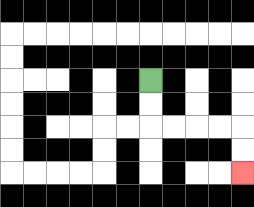{'start': '[6, 3]', 'end': '[10, 7]', 'path_directions': 'D,D,R,R,R,R,D,D', 'path_coordinates': '[[6, 3], [6, 4], [6, 5], [7, 5], [8, 5], [9, 5], [10, 5], [10, 6], [10, 7]]'}